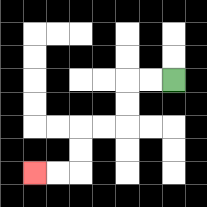{'start': '[7, 3]', 'end': '[1, 7]', 'path_directions': 'L,L,D,D,L,L,D,D,L,L', 'path_coordinates': '[[7, 3], [6, 3], [5, 3], [5, 4], [5, 5], [4, 5], [3, 5], [3, 6], [3, 7], [2, 7], [1, 7]]'}